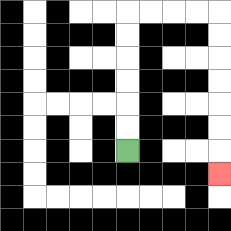{'start': '[5, 6]', 'end': '[9, 7]', 'path_directions': 'U,U,U,U,U,U,R,R,R,R,D,D,D,D,D,D,D', 'path_coordinates': '[[5, 6], [5, 5], [5, 4], [5, 3], [5, 2], [5, 1], [5, 0], [6, 0], [7, 0], [8, 0], [9, 0], [9, 1], [9, 2], [9, 3], [9, 4], [9, 5], [9, 6], [9, 7]]'}